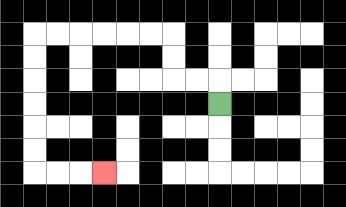{'start': '[9, 4]', 'end': '[4, 7]', 'path_directions': 'U,L,L,U,U,L,L,L,L,L,L,D,D,D,D,D,D,R,R,R', 'path_coordinates': '[[9, 4], [9, 3], [8, 3], [7, 3], [7, 2], [7, 1], [6, 1], [5, 1], [4, 1], [3, 1], [2, 1], [1, 1], [1, 2], [1, 3], [1, 4], [1, 5], [1, 6], [1, 7], [2, 7], [3, 7], [4, 7]]'}